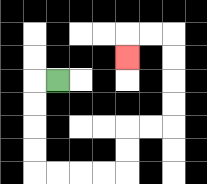{'start': '[2, 3]', 'end': '[5, 2]', 'path_directions': 'L,D,D,D,D,R,R,R,R,U,U,R,R,U,U,U,U,L,L,D', 'path_coordinates': '[[2, 3], [1, 3], [1, 4], [1, 5], [1, 6], [1, 7], [2, 7], [3, 7], [4, 7], [5, 7], [5, 6], [5, 5], [6, 5], [7, 5], [7, 4], [7, 3], [7, 2], [7, 1], [6, 1], [5, 1], [5, 2]]'}